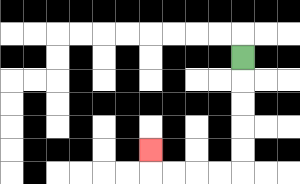{'start': '[10, 2]', 'end': '[6, 6]', 'path_directions': 'D,D,D,D,D,L,L,L,L,U', 'path_coordinates': '[[10, 2], [10, 3], [10, 4], [10, 5], [10, 6], [10, 7], [9, 7], [8, 7], [7, 7], [6, 7], [6, 6]]'}